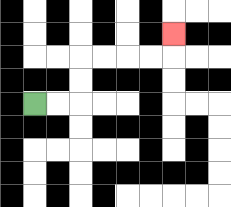{'start': '[1, 4]', 'end': '[7, 1]', 'path_directions': 'R,R,U,U,R,R,R,R,U', 'path_coordinates': '[[1, 4], [2, 4], [3, 4], [3, 3], [3, 2], [4, 2], [5, 2], [6, 2], [7, 2], [7, 1]]'}